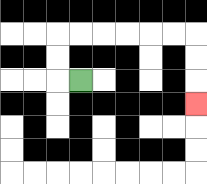{'start': '[3, 3]', 'end': '[8, 4]', 'path_directions': 'L,U,U,R,R,R,R,R,R,D,D,D', 'path_coordinates': '[[3, 3], [2, 3], [2, 2], [2, 1], [3, 1], [4, 1], [5, 1], [6, 1], [7, 1], [8, 1], [8, 2], [8, 3], [8, 4]]'}